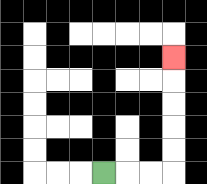{'start': '[4, 7]', 'end': '[7, 2]', 'path_directions': 'R,R,R,U,U,U,U,U', 'path_coordinates': '[[4, 7], [5, 7], [6, 7], [7, 7], [7, 6], [7, 5], [7, 4], [7, 3], [7, 2]]'}